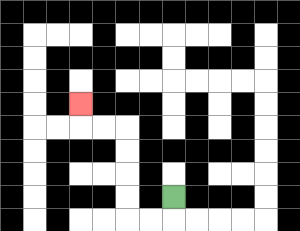{'start': '[7, 8]', 'end': '[3, 4]', 'path_directions': 'D,L,L,U,U,U,U,L,L,U', 'path_coordinates': '[[7, 8], [7, 9], [6, 9], [5, 9], [5, 8], [5, 7], [5, 6], [5, 5], [4, 5], [3, 5], [3, 4]]'}